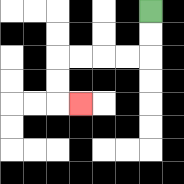{'start': '[6, 0]', 'end': '[3, 4]', 'path_directions': 'D,D,L,L,L,L,D,D,R', 'path_coordinates': '[[6, 0], [6, 1], [6, 2], [5, 2], [4, 2], [3, 2], [2, 2], [2, 3], [2, 4], [3, 4]]'}